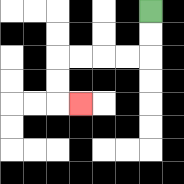{'start': '[6, 0]', 'end': '[3, 4]', 'path_directions': 'D,D,L,L,L,L,D,D,R', 'path_coordinates': '[[6, 0], [6, 1], [6, 2], [5, 2], [4, 2], [3, 2], [2, 2], [2, 3], [2, 4], [3, 4]]'}